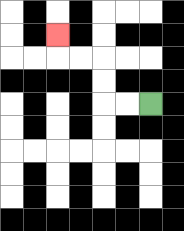{'start': '[6, 4]', 'end': '[2, 1]', 'path_directions': 'L,L,U,U,L,L,U', 'path_coordinates': '[[6, 4], [5, 4], [4, 4], [4, 3], [4, 2], [3, 2], [2, 2], [2, 1]]'}